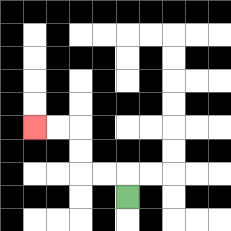{'start': '[5, 8]', 'end': '[1, 5]', 'path_directions': 'U,L,L,U,U,L,L', 'path_coordinates': '[[5, 8], [5, 7], [4, 7], [3, 7], [3, 6], [3, 5], [2, 5], [1, 5]]'}